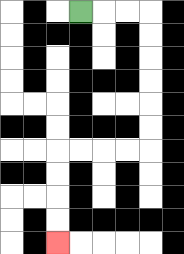{'start': '[3, 0]', 'end': '[2, 10]', 'path_directions': 'R,R,R,D,D,D,D,D,D,L,L,L,L,D,D,D,D', 'path_coordinates': '[[3, 0], [4, 0], [5, 0], [6, 0], [6, 1], [6, 2], [6, 3], [6, 4], [6, 5], [6, 6], [5, 6], [4, 6], [3, 6], [2, 6], [2, 7], [2, 8], [2, 9], [2, 10]]'}